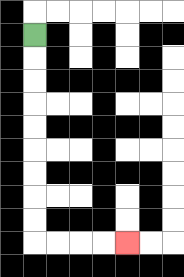{'start': '[1, 1]', 'end': '[5, 10]', 'path_directions': 'D,D,D,D,D,D,D,D,D,R,R,R,R', 'path_coordinates': '[[1, 1], [1, 2], [1, 3], [1, 4], [1, 5], [1, 6], [1, 7], [1, 8], [1, 9], [1, 10], [2, 10], [3, 10], [4, 10], [5, 10]]'}